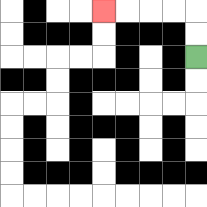{'start': '[8, 2]', 'end': '[4, 0]', 'path_directions': 'U,U,L,L,L,L', 'path_coordinates': '[[8, 2], [8, 1], [8, 0], [7, 0], [6, 0], [5, 0], [4, 0]]'}